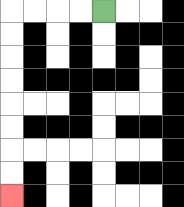{'start': '[4, 0]', 'end': '[0, 8]', 'path_directions': 'L,L,L,L,D,D,D,D,D,D,D,D', 'path_coordinates': '[[4, 0], [3, 0], [2, 0], [1, 0], [0, 0], [0, 1], [0, 2], [0, 3], [0, 4], [0, 5], [0, 6], [0, 7], [0, 8]]'}